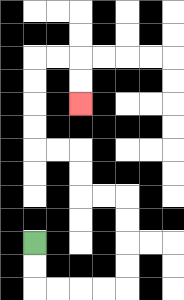{'start': '[1, 10]', 'end': '[3, 4]', 'path_directions': 'D,D,R,R,R,R,U,U,U,U,L,L,U,U,L,L,U,U,U,U,R,R,D,D', 'path_coordinates': '[[1, 10], [1, 11], [1, 12], [2, 12], [3, 12], [4, 12], [5, 12], [5, 11], [5, 10], [5, 9], [5, 8], [4, 8], [3, 8], [3, 7], [3, 6], [2, 6], [1, 6], [1, 5], [1, 4], [1, 3], [1, 2], [2, 2], [3, 2], [3, 3], [3, 4]]'}